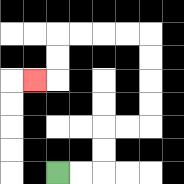{'start': '[2, 7]', 'end': '[1, 3]', 'path_directions': 'R,R,U,U,R,R,U,U,U,U,L,L,L,L,D,D,L', 'path_coordinates': '[[2, 7], [3, 7], [4, 7], [4, 6], [4, 5], [5, 5], [6, 5], [6, 4], [6, 3], [6, 2], [6, 1], [5, 1], [4, 1], [3, 1], [2, 1], [2, 2], [2, 3], [1, 3]]'}